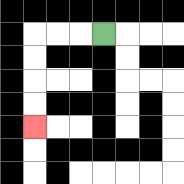{'start': '[4, 1]', 'end': '[1, 5]', 'path_directions': 'L,L,L,D,D,D,D', 'path_coordinates': '[[4, 1], [3, 1], [2, 1], [1, 1], [1, 2], [1, 3], [1, 4], [1, 5]]'}